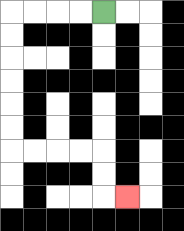{'start': '[4, 0]', 'end': '[5, 8]', 'path_directions': 'L,L,L,L,D,D,D,D,D,D,R,R,R,R,D,D,R', 'path_coordinates': '[[4, 0], [3, 0], [2, 0], [1, 0], [0, 0], [0, 1], [0, 2], [0, 3], [0, 4], [0, 5], [0, 6], [1, 6], [2, 6], [3, 6], [4, 6], [4, 7], [4, 8], [5, 8]]'}